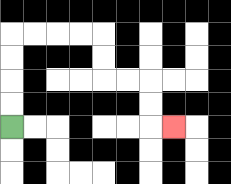{'start': '[0, 5]', 'end': '[7, 5]', 'path_directions': 'U,U,U,U,R,R,R,R,D,D,R,R,D,D,R', 'path_coordinates': '[[0, 5], [0, 4], [0, 3], [0, 2], [0, 1], [1, 1], [2, 1], [3, 1], [4, 1], [4, 2], [4, 3], [5, 3], [6, 3], [6, 4], [6, 5], [7, 5]]'}